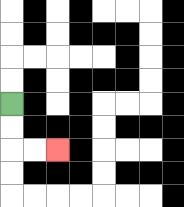{'start': '[0, 4]', 'end': '[2, 6]', 'path_directions': 'D,D,R,R', 'path_coordinates': '[[0, 4], [0, 5], [0, 6], [1, 6], [2, 6]]'}